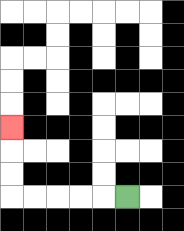{'start': '[5, 8]', 'end': '[0, 5]', 'path_directions': 'L,L,L,L,L,U,U,U', 'path_coordinates': '[[5, 8], [4, 8], [3, 8], [2, 8], [1, 8], [0, 8], [0, 7], [0, 6], [0, 5]]'}